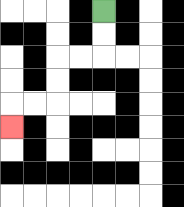{'start': '[4, 0]', 'end': '[0, 5]', 'path_directions': 'D,D,L,L,D,D,L,L,D', 'path_coordinates': '[[4, 0], [4, 1], [4, 2], [3, 2], [2, 2], [2, 3], [2, 4], [1, 4], [0, 4], [0, 5]]'}